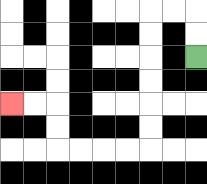{'start': '[8, 2]', 'end': '[0, 4]', 'path_directions': 'U,U,L,L,D,D,D,D,D,D,L,L,L,L,U,U,L,L', 'path_coordinates': '[[8, 2], [8, 1], [8, 0], [7, 0], [6, 0], [6, 1], [6, 2], [6, 3], [6, 4], [6, 5], [6, 6], [5, 6], [4, 6], [3, 6], [2, 6], [2, 5], [2, 4], [1, 4], [0, 4]]'}